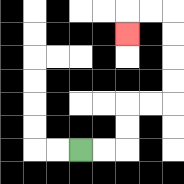{'start': '[3, 6]', 'end': '[5, 1]', 'path_directions': 'R,R,U,U,R,R,U,U,U,U,L,L,D', 'path_coordinates': '[[3, 6], [4, 6], [5, 6], [5, 5], [5, 4], [6, 4], [7, 4], [7, 3], [7, 2], [7, 1], [7, 0], [6, 0], [5, 0], [5, 1]]'}